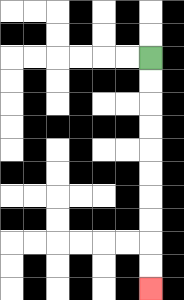{'start': '[6, 2]', 'end': '[6, 12]', 'path_directions': 'D,D,D,D,D,D,D,D,D,D', 'path_coordinates': '[[6, 2], [6, 3], [6, 4], [6, 5], [6, 6], [6, 7], [6, 8], [6, 9], [6, 10], [6, 11], [6, 12]]'}